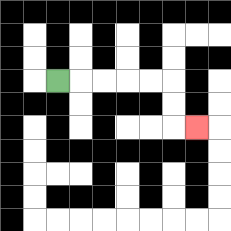{'start': '[2, 3]', 'end': '[8, 5]', 'path_directions': 'R,R,R,R,R,D,D,R', 'path_coordinates': '[[2, 3], [3, 3], [4, 3], [5, 3], [6, 3], [7, 3], [7, 4], [7, 5], [8, 5]]'}